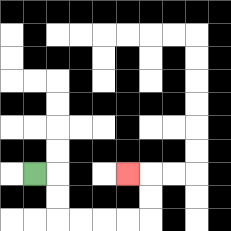{'start': '[1, 7]', 'end': '[5, 7]', 'path_directions': 'R,D,D,R,R,R,R,U,U,L', 'path_coordinates': '[[1, 7], [2, 7], [2, 8], [2, 9], [3, 9], [4, 9], [5, 9], [6, 9], [6, 8], [6, 7], [5, 7]]'}